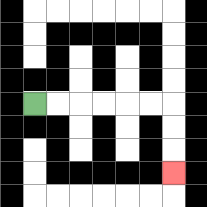{'start': '[1, 4]', 'end': '[7, 7]', 'path_directions': 'R,R,R,R,R,R,D,D,D', 'path_coordinates': '[[1, 4], [2, 4], [3, 4], [4, 4], [5, 4], [6, 4], [7, 4], [7, 5], [7, 6], [7, 7]]'}